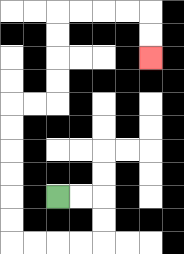{'start': '[2, 8]', 'end': '[6, 2]', 'path_directions': 'R,R,D,D,L,L,L,L,U,U,U,U,U,U,R,R,U,U,U,U,R,R,R,R,D,D', 'path_coordinates': '[[2, 8], [3, 8], [4, 8], [4, 9], [4, 10], [3, 10], [2, 10], [1, 10], [0, 10], [0, 9], [0, 8], [0, 7], [0, 6], [0, 5], [0, 4], [1, 4], [2, 4], [2, 3], [2, 2], [2, 1], [2, 0], [3, 0], [4, 0], [5, 0], [6, 0], [6, 1], [6, 2]]'}